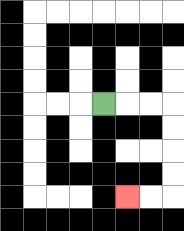{'start': '[4, 4]', 'end': '[5, 8]', 'path_directions': 'R,R,R,D,D,D,D,L,L', 'path_coordinates': '[[4, 4], [5, 4], [6, 4], [7, 4], [7, 5], [7, 6], [7, 7], [7, 8], [6, 8], [5, 8]]'}